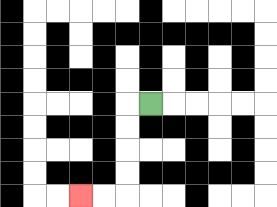{'start': '[6, 4]', 'end': '[3, 8]', 'path_directions': 'L,D,D,D,D,L,L', 'path_coordinates': '[[6, 4], [5, 4], [5, 5], [5, 6], [5, 7], [5, 8], [4, 8], [3, 8]]'}